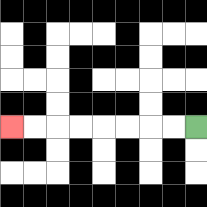{'start': '[8, 5]', 'end': '[0, 5]', 'path_directions': 'L,L,L,L,L,L,L,L', 'path_coordinates': '[[8, 5], [7, 5], [6, 5], [5, 5], [4, 5], [3, 5], [2, 5], [1, 5], [0, 5]]'}